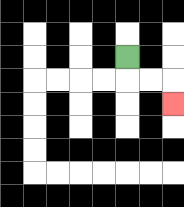{'start': '[5, 2]', 'end': '[7, 4]', 'path_directions': 'D,R,R,D', 'path_coordinates': '[[5, 2], [5, 3], [6, 3], [7, 3], [7, 4]]'}